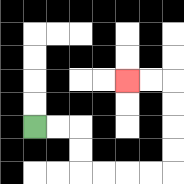{'start': '[1, 5]', 'end': '[5, 3]', 'path_directions': 'R,R,D,D,R,R,R,R,U,U,U,U,L,L', 'path_coordinates': '[[1, 5], [2, 5], [3, 5], [3, 6], [3, 7], [4, 7], [5, 7], [6, 7], [7, 7], [7, 6], [7, 5], [7, 4], [7, 3], [6, 3], [5, 3]]'}